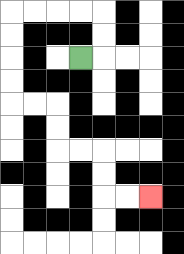{'start': '[3, 2]', 'end': '[6, 8]', 'path_directions': 'R,U,U,L,L,L,L,D,D,D,D,R,R,D,D,R,R,D,D,R,R', 'path_coordinates': '[[3, 2], [4, 2], [4, 1], [4, 0], [3, 0], [2, 0], [1, 0], [0, 0], [0, 1], [0, 2], [0, 3], [0, 4], [1, 4], [2, 4], [2, 5], [2, 6], [3, 6], [4, 6], [4, 7], [4, 8], [5, 8], [6, 8]]'}